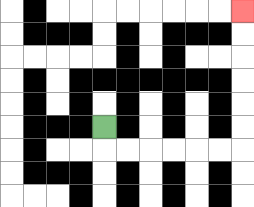{'start': '[4, 5]', 'end': '[10, 0]', 'path_directions': 'D,R,R,R,R,R,R,U,U,U,U,U,U', 'path_coordinates': '[[4, 5], [4, 6], [5, 6], [6, 6], [7, 6], [8, 6], [9, 6], [10, 6], [10, 5], [10, 4], [10, 3], [10, 2], [10, 1], [10, 0]]'}